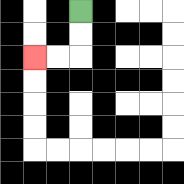{'start': '[3, 0]', 'end': '[1, 2]', 'path_directions': 'D,D,L,L', 'path_coordinates': '[[3, 0], [3, 1], [3, 2], [2, 2], [1, 2]]'}